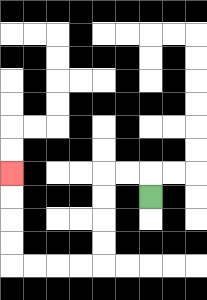{'start': '[6, 8]', 'end': '[0, 7]', 'path_directions': 'U,L,L,D,D,D,D,L,L,L,L,U,U,U,U', 'path_coordinates': '[[6, 8], [6, 7], [5, 7], [4, 7], [4, 8], [4, 9], [4, 10], [4, 11], [3, 11], [2, 11], [1, 11], [0, 11], [0, 10], [0, 9], [0, 8], [0, 7]]'}